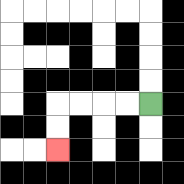{'start': '[6, 4]', 'end': '[2, 6]', 'path_directions': 'L,L,L,L,D,D', 'path_coordinates': '[[6, 4], [5, 4], [4, 4], [3, 4], [2, 4], [2, 5], [2, 6]]'}